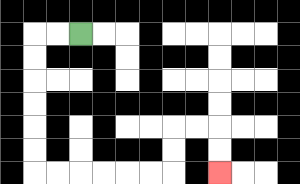{'start': '[3, 1]', 'end': '[9, 7]', 'path_directions': 'L,L,D,D,D,D,D,D,R,R,R,R,R,R,U,U,R,R,D,D', 'path_coordinates': '[[3, 1], [2, 1], [1, 1], [1, 2], [1, 3], [1, 4], [1, 5], [1, 6], [1, 7], [2, 7], [3, 7], [4, 7], [5, 7], [6, 7], [7, 7], [7, 6], [7, 5], [8, 5], [9, 5], [9, 6], [9, 7]]'}